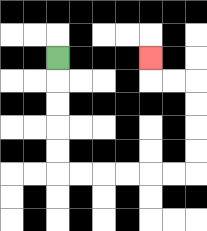{'start': '[2, 2]', 'end': '[6, 2]', 'path_directions': 'D,D,D,D,D,R,R,R,R,R,R,U,U,U,U,L,L,U', 'path_coordinates': '[[2, 2], [2, 3], [2, 4], [2, 5], [2, 6], [2, 7], [3, 7], [4, 7], [5, 7], [6, 7], [7, 7], [8, 7], [8, 6], [8, 5], [8, 4], [8, 3], [7, 3], [6, 3], [6, 2]]'}